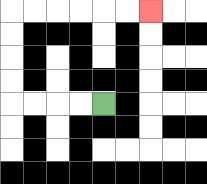{'start': '[4, 4]', 'end': '[6, 0]', 'path_directions': 'L,L,L,L,U,U,U,U,R,R,R,R,R,R', 'path_coordinates': '[[4, 4], [3, 4], [2, 4], [1, 4], [0, 4], [0, 3], [0, 2], [0, 1], [0, 0], [1, 0], [2, 0], [3, 0], [4, 0], [5, 0], [6, 0]]'}